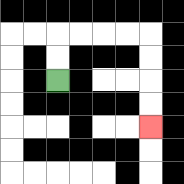{'start': '[2, 3]', 'end': '[6, 5]', 'path_directions': 'U,U,R,R,R,R,D,D,D,D', 'path_coordinates': '[[2, 3], [2, 2], [2, 1], [3, 1], [4, 1], [5, 1], [6, 1], [6, 2], [6, 3], [6, 4], [6, 5]]'}